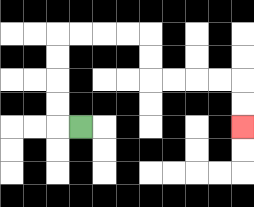{'start': '[3, 5]', 'end': '[10, 5]', 'path_directions': 'L,U,U,U,U,R,R,R,R,D,D,R,R,R,R,D,D', 'path_coordinates': '[[3, 5], [2, 5], [2, 4], [2, 3], [2, 2], [2, 1], [3, 1], [4, 1], [5, 1], [6, 1], [6, 2], [6, 3], [7, 3], [8, 3], [9, 3], [10, 3], [10, 4], [10, 5]]'}